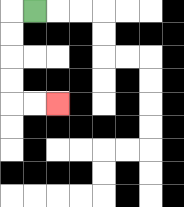{'start': '[1, 0]', 'end': '[2, 4]', 'path_directions': 'L,D,D,D,D,R,R', 'path_coordinates': '[[1, 0], [0, 0], [0, 1], [0, 2], [0, 3], [0, 4], [1, 4], [2, 4]]'}